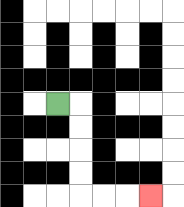{'start': '[2, 4]', 'end': '[6, 8]', 'path_directions': 'R,D,D,D,D,R,R,R', 'path_coordinates': '[[2, 4], [3, 4], [3, 5], [3, 6], [3, 7], [3, 8], [4, 8], [5, 8], [6, 8]]'}